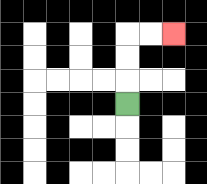{'start': '[5, 4]', 'end': '[7, 1]', 'path_directions': 'U,U,U,R,R', 'path_coordinates': '[[5, 4], [5, 3], [5, 2], [5, 1], [6, 1], [7, 1]]'}